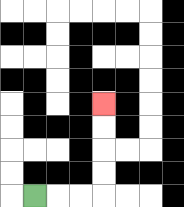{'start': '[1, 8]', 'end': '[4, 4]', 'path_directions': 'R,R,R,U,U,U,U', 'path_coordinates': '[[1, 8], [2, 8], [3, 8], [4, 8], [4, 7], [4, 6], [4, 5], [4, 4]]'}